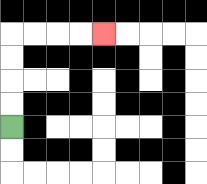{'start': '[0, 5]', 'end': '[4, 1]', 'path_directions': 'U,U,U,U,R,R,R,R', 'path_coordinates': '[[0, 5], [0, 4], [0, 3], [0, 2], [0, 1], [1, 1], [2, 1], [3, 1], [4, 1]]'}